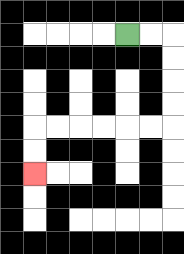{'start': '[5, 1]', 'end': '[1, 7]', 'path_directions': 'R,R,D,D,D,D,L,L,L,L,L,L,D,D', 'path_coordinates': '[[5, 1], [6, 1], [7, 1], [7, 2], [7, 3], [7, 4], [7, 5], [6, 5], [5, 5], [4, 5], [3, 5], [2, 5], [1, 5], [1, 6], [1, 7]]'}